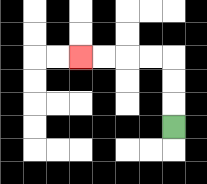{'start': '[7, 5]', 'end': '[3, 2]', 'path_directions': 'U,U,U,L,L,L,L', 'path_coordinates': '[[7, 5], [7, 4], [7, 3], [7, 2], [6, 2], [5, 2], [4, 2], [3, 2]]'}